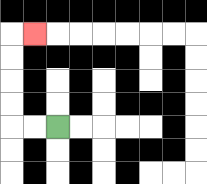{'start': '[2, 5]', 'end': '[1, 1]', 'path_directions': 'L,L,U,U,U,U,R', 'path_coordinates': '[[2, 5], [1, 5], [0, 5], [0, 4], [0, 3], [0, 2], [0, 1], [1, 1]]'}